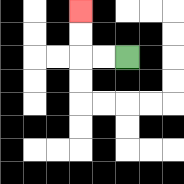{'start': '[5, 2]', 'end': '[3, 0]', 'path_directions': 'L,L,U,U', 'path_coordinates': '[[5, 2], [4, 2], [3, 2], [3, 1], [3, 0]]'}